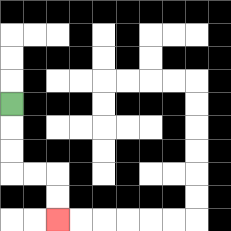{'start': '[0, 4]', 'end': '[2, 9]', 'path_directions': 'D,D,D,R,R,D,D', 'path_coordinates': '[[0, 4], [0, 5], [0, 6], [0, 7], [1, 7], [2, 7], [2, 8], [2, 9]]'}